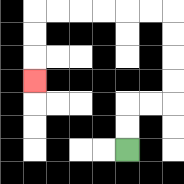{'start': '[5, 6]', 'end': '[1, 3]', 'path_directions': 'U,U,R,R,U,U,U,U,L,L,L,L,L,L,D,D,D', 'path_coordinates': '[[5, 6], [5, 5], [5, 4], [6, 4], [7, 4], [7, 3], [7, 2], [7, 1], [7, 0], [6, 0], [5, 0], [4, 0], [3, 0], [2, 0], [1, 0], [1, 1], [1, 2], [1, 3]]'}